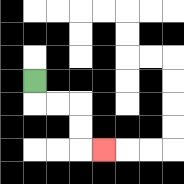{'start': '[1, 3]', 'end': '[4, 6]', 'path_directions': 'D,R,R,D,D,R', 'path_coordinates': '[[1, 3], [1, 4], [2, 4], [3, 4], [3, 5], [3, 6], [4, 6]]'}